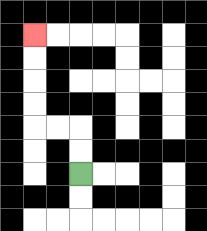{'start': '[3, 7]', 'end': '[1, 1]', 'path_directions': 'U,U,L,L,U,U,U,U', 'path_coordinates': '[[3, 7], [3, 6], [3, 5], [2, 5], [1, 5], [1, 4], [1, 3], [1, 2], [1, 1]]'}